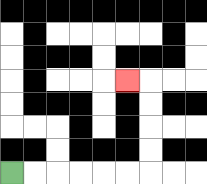{'start': '[0, 7]', 'end': '[5, 3]', 'path_directions': 'R,R,R,R,R,R,U,U,U,U,L', 'path_coordinates': '[[0, 7], [1, 7], [2, 7], [3, 7], [4, 7], [5, 7], [6, 7], [6, 6], [6, 5], [6, 4], [6, 3], [5, 3]]'}